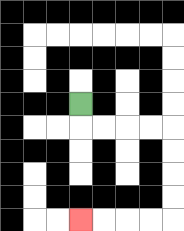{'start': '[3, 4]', 'end': '[3, 9]', 'path_directions': 'D,R,R,R,R,D,D,D,D,L,L,L,L', 'path_coordinates': '[[3, 4], [3, 5], [4, 5], [5, 5], [6, 5], [7, 5], [7, 6], [7, 7], [7, 8], [7, 9], [6, 9], [5, 9], [4, 9], [3, 9]]'}